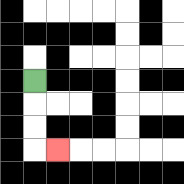{'start': '[1, 3]', 'end': '[2, 6]', 'path_directions': 'D,D,D,R', 'path_coordinates': '[[1, 3], [1, 4], [1, 5], [1, 6], [2, 6]]'}